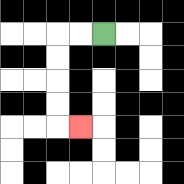{'start': '[4, 1]', 'end': '[3, 5]', 'path_directions': 'L,L,D,D,D,D,R', 'path_coordinates': '[[4, 1], [3, 1], [2, 1], [2, 2], [2, 3], [2, 4], [2, 5], [3, 5]]'}